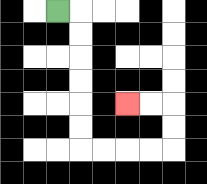{'start': '[2, 0]', 'end': '[5, 4]', 'path_directions': 'R,D,D,D,D,D,D,R,R,R,R,U,U,L,L', 'path_coordinates': '[[2, 0], [3, 0], [3, 1], [3, 2], [3, 3], [3, 4], [3, 5], [3, 6], [4, 6], [5, 6], [6, 6], [7, 6], [7, 5], [7, 4], [6, 4], [5, 4]]'}